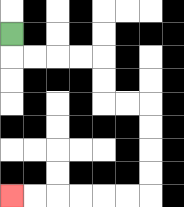{'start': '[0, 1]', 'end': '[0, 8]', 'path_directions': 'D,R,R,R,R,D,D,R,R,D,D,D,D,L,L,L,L,L,L', 'path_coordinates': '[[0, 1], [0, 2], [1, 2], [2, 2], [3, 2], [4, 2], [4, 3], [4, 4], [5, 4], [6, 4], [6, 5], [6, 6], [6, 7], [6, 8], [5, 8], [4, 8], [3, 8], [2, 8], [1, 8], [0, 8]]'}